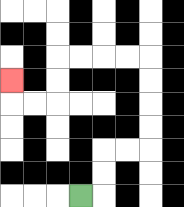{'start': '[3, 8]', 'end': '[0, 3]', 'path_directions': 'R,U,U,R,R,U,U,U,U,L,L,L,L,D,D,L,L,U', 'path_coordinates': '[[3, 8], [4, 8], [4, 7], [4, 6], [5, 6], [6, 6], [6, 5], [6, 4], [6, 3], [6, 2], [5, 2], [4, 2], [3, 2], [2, 2], [2, 3], [2, 4], [1, 4], [0, 4], [0, 3]]'}